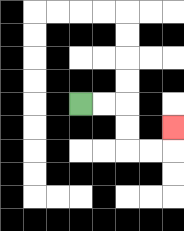{'start': '[3, 4]', 'end': '[7, 5]', 'path_directions': 'R,R,D,D,R,R,U', 'path_coordinates': '[[3, 4], [4, 4], [5, 4], [5, 5], [5, 6], [6, 6], [7, 6], [7, 5]]'}